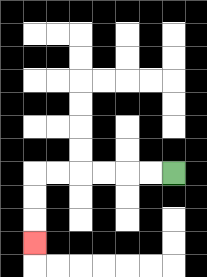{'start': '[7, 7]', 'end': '[1, 10]', 'path_directions': 'L,L,L,L,L,L,D,D,D', 'path_coordinates': '[[7, 7], [6, 7], [5, 7], [4, 7], [3, 7], [2, 7], [1, 7], [1, 8], [1, 9], [1, 10]]'}